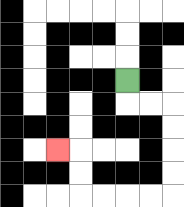{'start': '[5, 3]', 'end': '[2, 6]', 'path_directions': 'D,R,R,D,D,D,D,L,L,L,L,U,U,L', 'path_coordinates': '[[5, 3], [5, 4], [6, 4], [7, 4], [7, 5], [7, 6], [7, 7], [7, 8], [6, 8], [5, 8], [4, 8], [3, 8], [3, 7], [3, 6], [2, 6]]'}